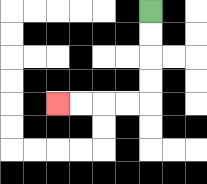{'start': '[6, 0]', 'end': '[2, 4]', 'path_directions': 'D,D,D,D,L,L,L,L', 'path_coordinates': '[[6, 0], [6, 1], [6, 2], [6, 3], [6, 4], [5, 4], [4, 4], [3, 4], [2, 4]]'}